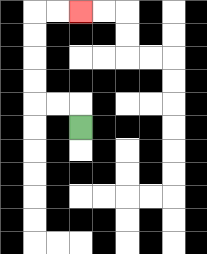{'start': '[3, 5]', 'end': '[3, 0]', 'path_directions': 'U,L,L,U,U,U,U,R,R', 'path_coordinates': '[[3, 5], [3, 4], [2, 4], [1, 4], [1, 3], [1, 2], [1, 1], [1, 0], [2, 0], [3, 0]]'}